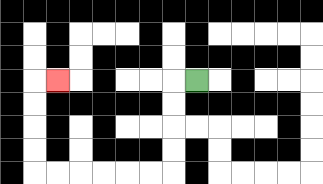{'start': '[8, 3]', 'end': '[2, 3]', 'path_directions': 'L,D,D,D,D,L,L,L,L,L,L,U,U,U,U,R', 'path_coordinates': '[[8, 3], [7, 3], [7, 4], [7, 5], [7, 6], [7, 7], [6, 7], [5, 7], [4, 7], [3, 7], [2, 7], [1, 7], [1, 6], [1, 5], [1, 4], [1, 3], [2, 3]]'}